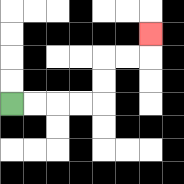{'start': '[0, 4]', 'end': '[6, 1]', 'path_directions': 'R,R,R,R,U,U,R,R,U', 'path_coordinates': '[[0, 4], [1, 4], [2, 4], [3, 4], [4, 4], [4, 3], [4, 2], [5, 2], [6, 2], [6, 1]]'}